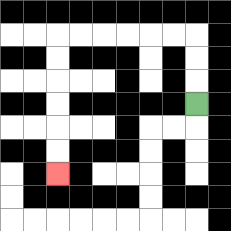{'start': '[8, 4]', 'end': '[2, 7]', 'path_directions': 'U,U,U,L,L,L,L,L,L,D,D,D,D,D,D', 'path_coordinates': '[[8, 4], [8, 3], [8, 2], [8, 1], [7, 1], [6, 1], [5, 1], [4, 1], [3, 1], [2, 1], [2, 2], [2, 3], [2, 4], [2, 5], [2, 6], [2, 7]]'}